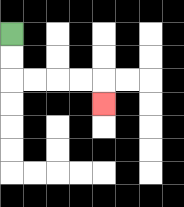{'start': '[0, 1]', 'end': '[4, 4]', 'path_directions': 'D,D,R,R,R,R,D', 'path_coordinates': '[[0, 1], [0, 2], [0, 3], [1, 3], [2, 3], [3, 3], [4, 3], [4, 4]]'}